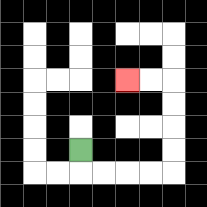{'start': '[3, 6]', 'end': '[5, 3]', 'path_directions': 'D,R,R,R,R,U,U,U,U,L,L', 'path_coordinates': '[[3, 6], [3, 7], [4, 7], [5, 7], [6, 7], [7, 7], [7, 6], [7, 5], [7, 4], [7, 3], [6, 3], [5, 3]]'}